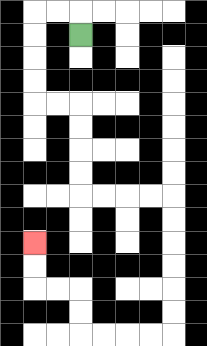{'start': '[3, 1]', 'end': '[1, 10]', 'path_directions': 'U,L,L,D,D,D,D,R,R,D,D,D,D,R,R,R,R,D,D,D,D,D,D,L,L,L,L,U,U,L,L,U,U', 'path_coordinates': '[[3, 1], [3, 0], [2, 0], [1, 0], [1, 1], [1, 2], [1, 3], [1, 4], [2, 4], [3, 4], [3, 5], [3, 6], [3, 7], [3, 8], [4, 8], [5, 8], [6, 8], [7, 8], [7, 9], [7, 10], [7, 11], [7, 12], [7, 13], [7, 14], [6, 14], [5, 14], [4, 14], [3, 14], [3, 13], [3, 12], [2, 12], [1, 12], [1, 11], [1, 10]]'}